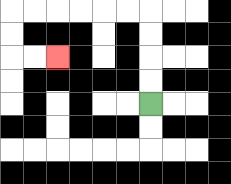{'start': '[6, 4]', 'end': '[2, 2]', 'path_directions': 'U,U,U,U,L,L,L,L,L,L,D,D,R,R', 'path_coordinates': '[[6, 4], [6, 3], [6, 2], [6, 1], [6, 0], [5, 0], [4, 0], [3, 0], [2, 0], [1, 0], [0, 0], [0, 1], [0, 2], [1, 2], [2, 2]]'}